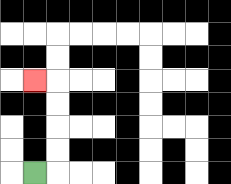{'start': '[1, 7]', 'end': '[1, 3]', 'path_directions': 'R,U,U,U,U,L', 'path_coordinates': '[[1, 7], [2, 7], [2, 6], [2, 5], [2, 4], [2, 3], [1, 3]]'}